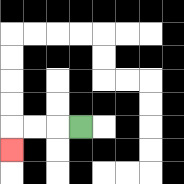{'start': '[3, 5]', 'end': '[0, 6]', 'path_directions': 'L,L,L,D', 'path_coordinates': '[[3, 5], [2, 5], [1, 5], [0, 5], [0, 6]]'}